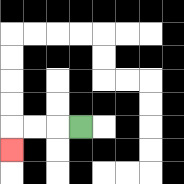{'start': '[3, 5]', 'end': '[0, 6]', 'path_directions': 'L,L,L,D', 'path_coordinates': '[[3, 5], [2, 5], [1, 5], [0, 5], [0, 6]]'}